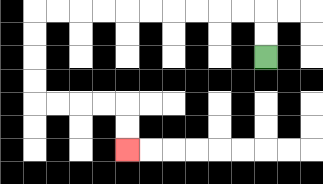{'start': '[11, 2]', 'end': '[5, 6]', 'path_directions': 'U,U,L,L,L,L,L,L,L,L,L,L,D,D,D,D,R,R,R,R,D,D', 'path_coordinates': '[[11, 2], [11, 1], [11, 0], [10, 0], [9, 0], [8, 0], [7, 0], [6, 0], [5, 0], [4, 0], [3, 0], [2, 0], [1, 0], [1, 1], [1, 2], [1, 3], [1, 4], [2, 4], [3, 4], [4, 4], [5, 4], [5, 5], [5, 6]]'}